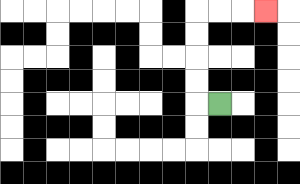{'start': '[9, 4]', 'end': '[11, 0]', 'path_directions': 'L,U,U,U,U,R,R,R', 'path_coordinates': '[[9, 4], [8, 4], [8, 3], [8, 2], [8, 1], [8, 0], [9, 0], [10, 0], [11, 0]]'}